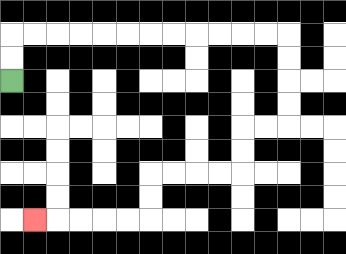{'start': '[0, 3]', 'end': '[1, 9]', 'path_directions': 'U,U,R,R,R,R,R,R,R,R,R,R,R,R,D,D,D,D,L,L,D,D,L,L,L,L,D,D,L,L,L,L,L', 'path_coordinates': '[[0, 3], [0, 2], [0, 1], [1, 1], [2, 1], [3, 1], [4, 1], [5, 1], [6, 1], [7, 1], [8, 1], [9, 1], [10, 1], [11, 1], [12, 1], [12, 2], [12, 3], [12, 4], [12, 5], [11, 5], [10, 5], [10, 6], [10, 7], [9, 7], [8, 7], [7, 7], [6, 7], [6, 8], [6, 9], [5, 9], [4, 9], [3, 9], [2, 9], [1, 9]]'}